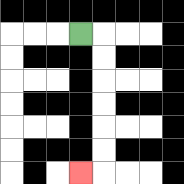{'start': '[3, 1]', 'end': '[3, 7]', 'path_directions': 'R,D,D,D,D,D,D,L', 'path_coordinates': '[[3, 1], [4, 1], [4, 2], [4, 3], [4, 4], [4, 5], [4, 6], [4, 7], [3, 7]]'}